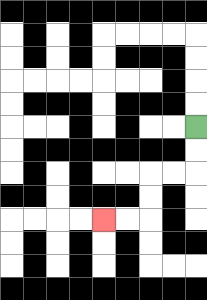{'start': '[8, 5]', 'end': '[4, 9]', 'path_directions': 'D,D,L,L,D,D,L,L', 'path_coordinates': '[[8, 5], [8, 6], [8, 7], [7, 7], [6, 7], [6, 8], [6, 9], [5, 9], [4, 9]]'}